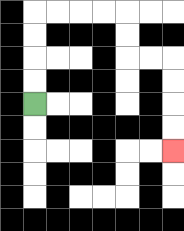{'start': '[1, 4]', 'end': '[7, 6]', 'path_directions': 'U,U,U,U,R,R,R,R,D,D,R,R,D,D,D,D', 'path_coordinates': '[[1, 4], [1, 3], [1, 2], [1, 1], [1, 0], [2, 0], [3, 0], [4, 0], [5, 0], [5, 1], [5, 2], [6, 2], [7, 2], [7, 3], [7, 4], [7, 5], [7, 6]]'}